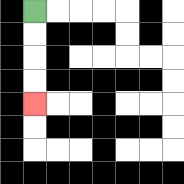{'start': '[1, 0]', 'end': '[1, 4]', 'path_directions': 'D,D,D,D', 'path_coordinates': '[[1, 0], [1, 1], [1, 2], [1, 3], [1, 4]]'}